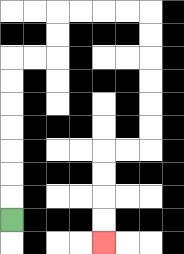{'start': '[0, 9]', 'end': '[4, 10]', 'path_directions': 'U,U,U,U,U,U,U,R,R,U,U,R,R,R,R,D,D,D,D,D,D,L,L,D,D,D,D', 'path_coordinates': '[[0, 9], [0, 8], [0, 7], [0, 6], [0, 5], [0, 4], [0, 3], [0, 2], [1, 2], [2, 2], [2, 1], [2, 0], [3, 0], [4, 0], [5, 0], [6, 0], [6, 1], [6, 2], [6, 3], [6, 4], [6, 5], [6, 6], [5, 6], [4, 6], [4, 7], [4, 8], [4, 9], [4, 10]]'}